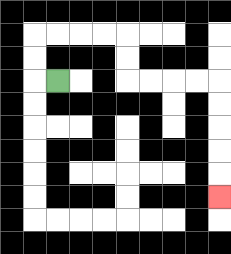{'start': '[2, 3]', 'end': '[9, 8]', 'path_directions': 'L,U,U,R,R,R,R,D,D,R,R,R,R,D,D,D,D,D', 'path_coordinates': '[[2, 3], [1, 3], [1, 2], [1, 1], [2, 1], [3, 1], [4, 1], [5, 1], [5, 2], [5, 3], [6, 3], [7, 3], [8, 3], [9, 3], [9, 4], [9, 5], [9, 6], [9, 7], [9, 8]]'}